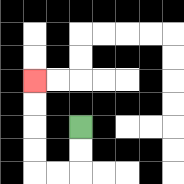{'start': '[3, 5]', 'end': '[1, 3]', 'path_directions': 'D,D,L,L,U,U,U,U', 'path_coordinates': '[[3, 5], [3, 6], [3, 7], [2, 7], [1, 7], [1, 6], [1, 5], [1, 4], [1, 3]]'}